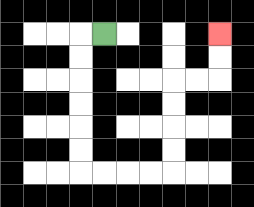{'start': '[4, 1]', 'end': '[9, 1]', 'path_directions': 'L,D,D,D,D,D,D,R,R,R,R,U,U,U,U,R,R,U,U', 'path_coordinates': '[[4, 1], [3, 1], [3, 2], [3, 3], [3, 4], [3, 5], [3, 6], [3, 7], [4, 7], [5, 7], [6, 7], [7, 7], [7, 6], [7, 5], [7, 4], [7, 3], [8, 3], [9, 3], [9, 2], [9, 1]]'}